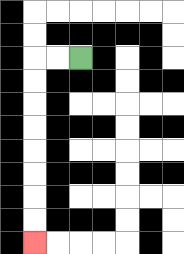{'start': '[3, 2]', 'end': '[1, 10]', 'path_directions': 'L,L,D,D,D,D,D,D,D,D', 'path_coordinates': '[[3, 2], [2, 2], [1, 2], [1, 3], [1, 4], [1, 5], [1, 6], [1, 7], [1, 8], [1, 9], [1, 10]]'}